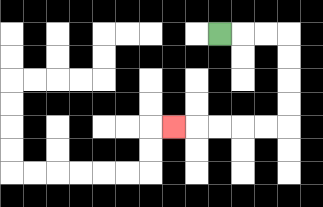{'start': '[9, 1]', 'end': '[7, 5]', 'path_directions': 'R,R,R,D,D,D,D,L,L,L,L,L', 'path_coordinates': '[[9, 1], [10, 1], [11, 1], [12, 1], [12, 2], [12, 3], [12, 4], [12, 5], [11, 5], [10, 5], [9, 5], [8, 5], [7, 5]]'}